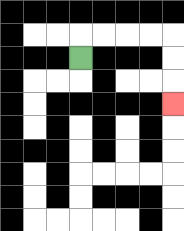{'start': '[3, 2]', 'end': '[7, 4]', 'path_directions': 'U,R,R,R,R,D,D,D', 'path_coordinates': '[[3, 2], [3, 1], [4, 1], [5, 1], [6, 1], [7, 1], [7, 2], [7, 3], [7, 4]]'}